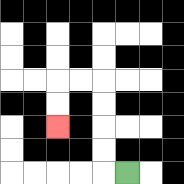{'start': '[5, 7]', 'end': '[2, 5]', 'path_directions': 'L,U,U,U,U,L,L,D,D', 'path_coordinates': '[[5, 7], [4, 7], [4, 6], [4, 5], [4, 4], [4, 3], [3, 3], [2, 3], [2, 4], [2, 5]]'}